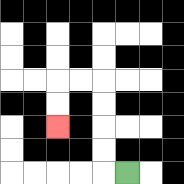{'start': '[5, 7]', 'end': '[2, 5]', 'path_directions': 'L,U,U,U,U,L,L,D,D', 'path_coordinates': '[[5, 7], [4, 7], [4, 6], [4, 5], [4, 4], [4, 3], [3, 3], [2, 3], [2, 4], [2, 5]]'}